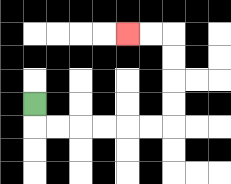{'start': '[1, 4]', 'end': '[5, 1]', 'path_directions': 'D,R,R,R,R,R,R,U,U,U,U,L,L', 'path_coordinates': '[[1, 4], [1, 5], [2, 5], [3, 5], [4, 5], [5, 5], [6, 5], [7, 5], [7, 4], [7, 3], [7, 2], [7, 1], [6, 1], [5, 1]]'}